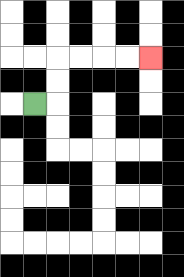{'start': '[1, 4]', 'end': '[6, 2]', 'path_directions': 'R,U,U,R,R,R,R', 'path_coordinates': '[[1, 4], [2, 4], [2, 3], [2, 2], [3, 2], [4, 2], [5, 2], [6, 2]]'}